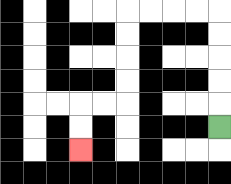{'start': '[9, 5]', 'end': '[3, 6]', 'path_directions': 'U,U,U,U,U,L,L,L,L,D,D,D,D,L,L,D,D', 'path_coordinates': '[[9, 5], [9, 4], [9, 3], [9, 2], [9, 1], [9, 0], [8, 0], [7, 0], [6, 0], [5, 0], [5, 1], [5, 2], [5, 3], [5, 4], [4, 4], [3, 4], [3, 5], [3, 6]]'}